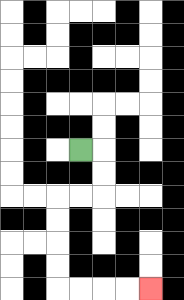{'start': '[3, 6]', 'end': '[6, 12]', 'path_directions': 'R,D,D,L,L,D,D,D,D,R,R,R,R', 'path_coordinates': '[[3, 6], [4, 6], [4, 7], [4, 8], [3, 8], [2, 8], [2, 9], [2, 10], [2, 11], [2, 12], [3, 12], [4, 12], [5, 12], [6, 12]]'}